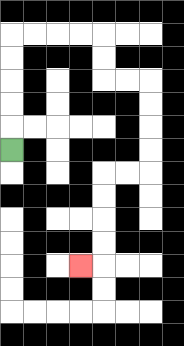{'start': '[0, 6]', 'end': '[3, 11]', 'path_directions': 'U,U,U,U,U,R,R,R,R,D,D,R,R,D,D,D,D,L,L,D,D,D,D,L', 'path_coordinates': '[[0, 6], [0, 5], [0, 4], [0, 3], [0, 2], [0, 1], [1, 1], [2, 1], [3, 1], [4, 1], [4, 2], [4, 3], [5, 3], [6, 3], [6, 4], [6, 5], [6, 6], [6, 7], [5, 7], [4, 7], [4, 8], [4, 9], [4, 10], [4, 11], [3, 11]]'}